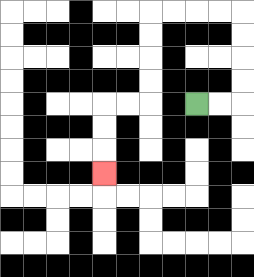{'start': '[8, 4]', 'end': '[4, 7]', 'path_directions': 'R,R,U,U,U,U,L,L,L,L,D,D,D,D,L,L,D,D,D', 'path_coordinates': '[[8, 4], [9, 4], [10, 4], [10, 3], [10, 2], [10, 1], [10, 0], [9, 0], [8, 0], [7, 0], [6, 0], [6, 1], [6, 2], [6, 3], [6, 4], [5, 4], [4, 4], [4, 5], [4, 6], [4, 7]]'}